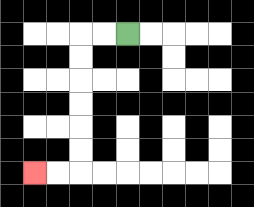{'start': '[5, 1]', 'end': '[1, 7]', 'path_directions': 'L,L,D,D,D,D,D,D,L,L', 'path_coordinates': '[[5, 1], [4, 1], [3, 1], [3, 2], [3, 3], [3, 4], [3, 5], [3, 6], [3, 7], [2, 7], [1, 7]]'}